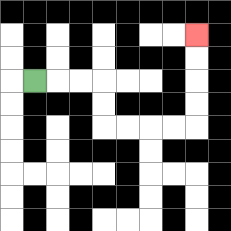{'start': '[1, 3]', 'end': '[8, 1]', 'path_directions': 'R,R,R,D,D,R,R,R,R,U,U,U,U', 'path_coordinates': '[[1, 3], [2, 3], [3, 3], [4, 3], [4, 4], [4, 5], [5, 5], [6, 5], [7, 5], [8, 5], [8, 4], [8, 3], [8, 2], [8, 1]]'}